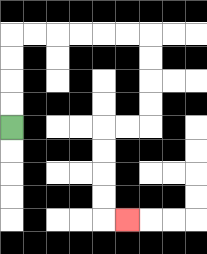{'start': '[0, 5]', 'end': '[5, 9]', 'path_directions': 'U,U,U,U,R,R,R,R,R,R,D,D,D,D,L,L,D,D,D,D,R', 'path_coordinates': '[[0, 5], [0, 4], [0, 3], [0, 2], [0, 1], [1, 1], [2, 1], [3, 1], [4, 1], [5, 1], [6, 1], [6, 2], [6, 3], [6, 4], [6, 5], [5, 5], [4, 5], [4, 6], [4, 7], [4, 8], [4, 9], [5, 9]]'}